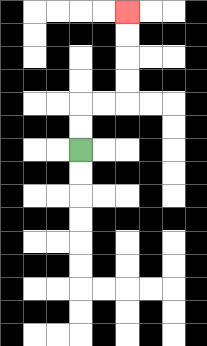{'start': '[3, 6]', 'end': '[5, 0]', 'path_directions': 'U,U,R,R,U,U,U,U', 'path_coordinates': '[[3, 6], [3, 5], [3, 4], [4, 4], [5, 4], [5, 3], [5, 2], [5, 1], [5, 0]]'}